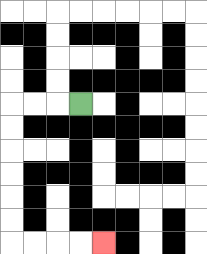{'start': '[3, 4]', 'end': '[4, 10]', 'path_directions': 'L,L,L,D,D,D,D,D,D,R,R,R,R', 'path_coordinates': '[[3, 4], [2, 4], [1, 4], [0, 4], [0, 5], [0, 6], [0, 7], [0, 8], [0, 9], [0, 10], [1, 10], [2, 10], [3, 10], [4, 10]]'}